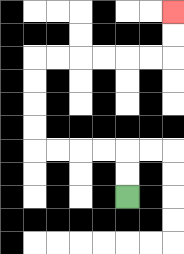{'start': '[5, 8]', 'end': '[7, 0]', 'path_directions': 'U,U,L,L,L,L,U,U,U,U,R,R,R,R,R,R,U,U', 'path_coordinates': '[[5, 8], [5, 7], [5, 6], [4, 6], [3, 6], [2, 6], [1, 6], [1, 5], [1, 4], [1, 3], [1, 2], [2, 2], [3, 2], [4, 2], [5, 2], [6, 2], [7, 2], [7, 1], [7, 0]]'}